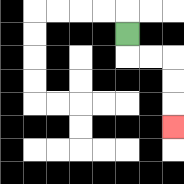{'start': '[5, 1]', 'end': '[7, 5]', 'path_directions': 'D,R,R,D,D,D', 'path_coordinates': '[[5, 1], [5, 2], [6, 2], [7, 2], [7, 3], [7, 4], [7, 5]]'}